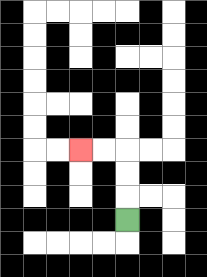{'start': '[5, 9]', 'end': '[3, 6]', 'path_directions': 'U,U,U,L,L', 'path_coordinates': '[[5, 9], [5, 8], [5, 7], [5, 6], [4, 6], [3, 6]]'}